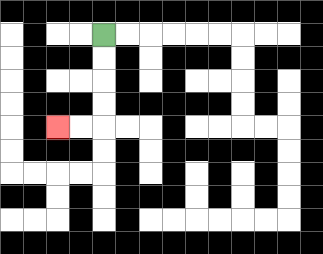{'start': '[4, 1]', 'end': '[2, 5]', 'path_directions': 'D,D,D,D,L,L', 'path_coordinates': '[[4, 1], [4, 2], [4, 3], [4, 4], [4, 5], [3, 5], [2, 5]]'}